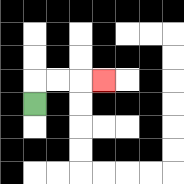{'start': '[1, 4]', 'end': '[4, 3]', 'path_directions': 'U,R,R,R', 'path_coordinates': '[[1, 4], [1, 3], [2, 3], [3, 3], [4, 3]]'}